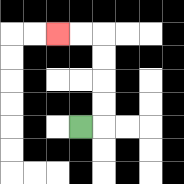{'start': '[3, 5]', 'end': '[2, 1]', 'path_directions': 'R,U,U,U,U,L,L', 'path_coordinates': '[[3, 5], [4, 5], [4, 4], [4, 3], [4, 2], [4, 1], [3, 1], [2, 1]]'}